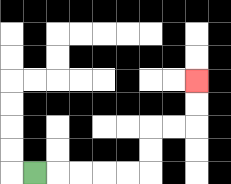{'start': '[1, 7]', 'end': '[8, 3]', 'path_directions': 'R,R,R,R,R,U,U,R,R,U,U', 'path_coordinates': '[[1, 7], [2, 7], [3, 7], [4, 7], [5, 7], [6, 7], [6, 6], [6, 5], [7, 5], [8, 5], [8, 4], [8, 3]]'}